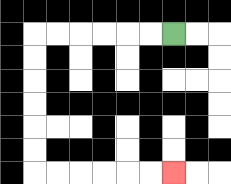{'start': '[7, 1]', 'end': '[7, 7]', 'path_directions': 'L,L,L,L,L,L,D,D,D,D,D,D,R,R,R,R,R,R', 'path_coordinates': '[[7, 1], [6, 1], [5, 1], [4, 1], [3, 1], [2, 1], [1, 1], [1, 2], [1, 3], [1, 4], [1, 5], [1, 6], [1, 7], [2, 7], [3, 7], [4, 7], [5, 7], [6, 7], [7, 7]]'}